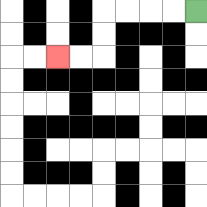{'start': '[8, 0]', 'end': '[2, 2]', 'path_directions': 'L,L,L,L,D,D,L,L', 'path_coordinates': '[[8, 0], [7, 0], [6, 0], [5, 0], [4, 0], [4, 1], [4, 2], [3, 2], [2, 2]]'}